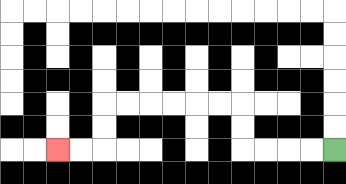{'start': '[14, 6]', 'end': '[2, 6]', 'path_directions': 'L,L,L,L,U,U,L,L,L,L,L,L,D,D,L,L', 'path_coordinates': '[[14, 6], [13, 6], [12, 6], [11, 6], [10, 6], [10, 5], [10, 4], [9, 4], [8, 4], [7, 4], [6, 4], [5, 4], [4, 4], [4, 5], [4, 6], [3, 6], [2, 6]]'}